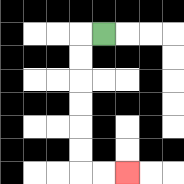{'start': '[4, 1]', 'end': '[5, 7]', 'path_directions': 'L,D,D,D,D,D,D,R,R', 'path_coordinates': '[[4, 1], [3, 1], [3, 2], [3, 3], [3, 4], [3, 5], [3, 6], [3, 7], [4, 7], [5, 7]]'}